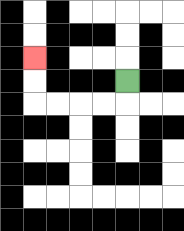{'start': '[5, 3]', 'end': '[1, 2]', 'path_directions': 'D,L,L,L,L,U,U', 'path_coordinates': '[[5, 3], [5, 4], [4, 4], [3, 4], [2, 4], [1, 4], [1, 3], [1, 2]]'}